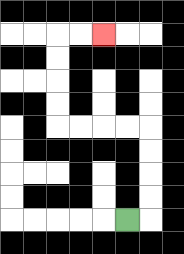{'start': '[5, 9]', 'end': '[4, 1]', 'path_directions': 'R,U,U,U,U,L,L,L,L,U,U,U,U,R,R', 'path_coordinates': '[[5, 9], [6, 9], [6, 8], [6, 7], [6, 6], [6, 5], [5, 5], [4, 5], [3, 5], [2, 5], [2, 4], [2, 3], [2, 2], [2, 1], [3, 1], [4, 1]]'}